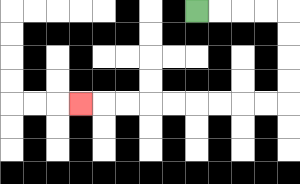{'start': '[8, 0]', 'end': '[3, 4]', 'path_directions': 'R,R,R,R,D,D,D,D,L,L,L,L,L,L,L,L,L', 'path_coordinates': '[[8, 0], [9, 0], [10, 0], [11, 0], [12, 0], [12, 1], [12, 2], [12, 3], [12, 4], [11, 4], [10, 4], [9, 4], [8, 4], [7, 4], [6, 4], [5, 4], [4, 4], [3, 4]]'}